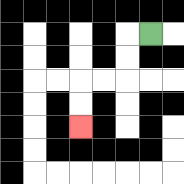{'start': '[6, 1]', 'end': '[3, 5]', 'path_directions': 'L,D,D,L,L,D,D', 'path_coordinates': '[[6, 1], [5, 1], [5, 2], [5, 3], [4, 3], [3, 3], [3, 4], [3, 5]]'}